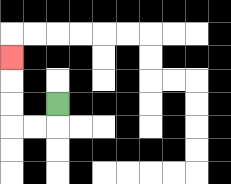{'start': '[2, 4]', 'end': '[0, 2]', 'path_directions': 'D,L,L,U,U,U', 'path_coordinates': '[[2, 4], [2, 5], [1, 5], [0, 5], [0, 4], [0, 3], [0, 2]]'}